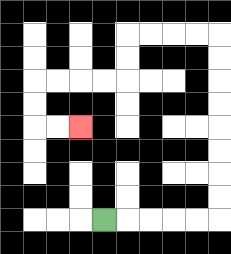{'start': '[4, 9]', 'end': '[3, 5]', 'path_directions': 'R,R,R,R,R,U,U,U,U,U,U,U,U,L,L,L,L,D,D,L,L,L,L,D,D,R,R', 'path_coordinates': '[[4, 9], [5, 9], [6, 9], [7, 9], [8, 9], [9, 9], [9, 8], [9, 7], [9, 6], [9, 5], [9, 4], [9, 3], [9, 2], [9, 1], [8, 1], [7, 1], [6, 1], [5, 1], [5, 2], [5, 3], [4, 3], [3, 3], [2, 3], [1, 3], [1, 4], [1, 5], [2, 5], [3, 5]]'}